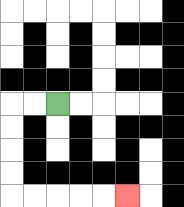{'start': '[2, 4]', 'end': '[5, 8]', 'path_directions': 'L,L,D,D,D,D,R,R,R,R,R', 'path_coordinates': '[[2, 4], [1, 4], [0, 4], [0, 5], [0, 6], [0, 7], [0, 8], [1, 8], [2, 8], [3, 8], [4, 8], [5, 8]]'}